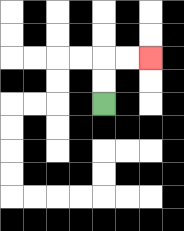{'start': '[4, 4]', 'end': '[6, 2]', 'path_directions': 'U,U,R,R', 'path_coordinates': '[[4, 4], [4, 3], [4, 2], [5, 2], [6, 2]]'}